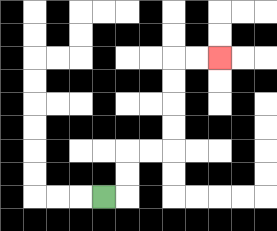{'start': '[4, 8]', 'end': '[9, 2]', 'path_directions': 'R,U,U,R,R,U,U,U,U,R,R', 'path_coordinates': '[[4, 8], [5, 8], [5, 7], [5, 6], [6, 6], [7, 6], [7, 5], [7, 4], [7, 3], [7, 2], [8, 2], [9, 2]]'}